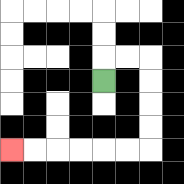{'start': '[4, 3]', 'end': '[0, 6]', 'path_directions': 'U,R,R,D,D,D,D,L,L,L,L,L,L', 'path_coordinates': '[[4, 3], [4, 2], [5, 2], [6, 2], [6, 3], [6, 4], [6, 5], [6, 6], [5, 6], [4, 6], [3, 6], [2, 6], [1, 6], [0, 6]]'}